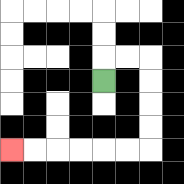{'start': '[4, 3]', 'end': '[0, 6]', 'path_directions': 'U,R,R,D,D,D,D,L,L,L,L,L,L', 'path_coordinates': '[[4, 3], [4, 2], [5, 2], [6, 2], [6, 3], [6, 4], [6, 5], [6, 6], [5, 6], [4, 6], [3, 6], [2, 6], [1, 6], [0, 6]]'}